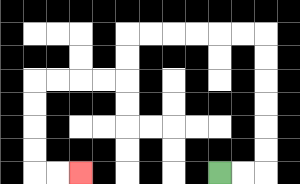{'start': '[9, 7]', 'end': '[3, 7]', 'path_directions': 'R,R,U,U,U,U,U,U,L,L,L,L,L,L,D,D,L,L,L,L,D,D,D,D,R,R', 'path_coordinates': '[[9, 7], [10, 7], [11, 7], [11, 6], [11, 5], [11, 4], [11, 3], [11, 2], [11, 1], [10, 1], [9, 1], [8, 1], [7, 1], [6, 1], [5, 1], [5, 2], [5, 3], [4, 3], [3, 3], [2, 3], [1, 3], [1, 4], [1, 5], [1, 6], [1, 7], [2, 7], [3, 7]]'}